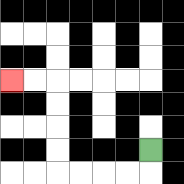{'start': '[6, 6]', 'end': '[0, 3]', 'path_directions': 'D,L,L,L,L,U,U,U,U,L,L', 'path_coordinates': '[[6, 6], [6, 7], [5, 7], [4, 7], [3, 7], [2, 7], [2, 6], [2, 5], [2, 4], [2, 3], [1, 3], [0, 3]]'}